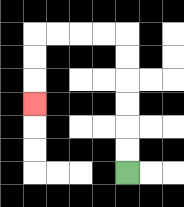{'start': '[5, 7]', 'end': '[1, 4]', 'path_directions': 'U,U,U,U,U,U,L,L,L,L,D,D,D', 'path_coordinates': '[[5, 7], [5, 6], [5, 5], [5, 4], [5, 3], [5, 2], [5, 1], [4, 1], [3, 1], [2, 1], [1, 1], [1, 2], [1, 3], [1, 4]]'}